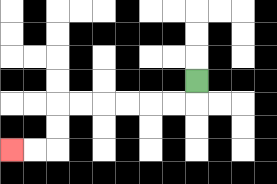{'start': '[8, 3]', 'end': '[0, 6]', 'path_directions': 'D,L,L,L,L,L,L,D,D,L,L', 'path_coordinates': '[[8, 3], [8, 4], [7, 4], [6, 4], [5, 4], [4, 4], [3, 4], [2, 4], [2, 5], [2, 6], [1, 6], [0, 6]]'}